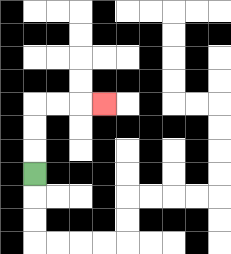{'start': '[1, 7]', 'end': '[4, 4]', 'path_directions': 'U,U,U,R,R,R', 'path_coordinates': '[[1, 7], [1, 6], [1, 5], [1, 4], [2, 4], [3, 4], [4, 4]]'}